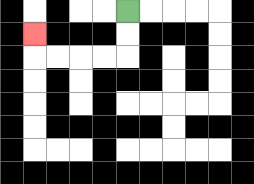{'start': '[5, 0]', 'end': '[1, 1]', 'path_directions': 'D,D,L,L,L,L,U', 'path_coordinates': '[[5, 0], [5, 1], [5, 2], [4, 2], [3, 2], [2, 2], [1, 2], [1, 1]]'}